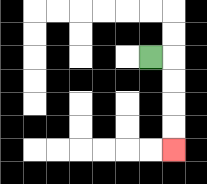{'start': '[6, 2]', 'end': '[7, 6]', 'path_directions': 'R,D,D,D,D', 'path_coordinates': '[[6, 2], [7, 2], [7, 3], [7, 4], [7, 5], [7, 6]]'}